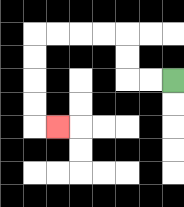{'start': '[7, 3]', 'end': '[2, 5]', 'path_directions': 'L,L,U,U,L,L,L,L,D,D,D,D,R', 'path_coordinates': '[[7, 3], [6, 3], [5, 3], [5, 2], [5, 1], [4, 1], [3, 1], [2, 1], [1, 1], [1, 2], [1, 3], [1, 4], [1, 5], [2, 5]]'}